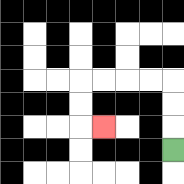{'start': '[7, 6]', 'end': '[4, 5]', 'path_directions': 'U,U,U,L,L,L,L,D,D,R', 'path_coordinates': '[[7, 6], [7, 5], [7, 4], [7, 3], [6, 3], [5, 3], [4, 3], [3, 3], [3, 4], [3, 5], [4, 5]]'}